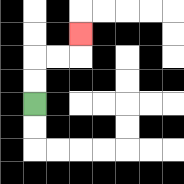{'start': '[1, 4]', 'end': '[3, 1]', 'path_directions': 'U,U,R,R,U', 'path_coordinates': '[[1, 4], [1, 3], [1, 2], [2, 2], [3, 2], [3, 1]]'}